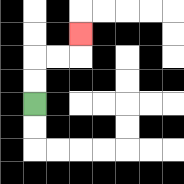{'start': '[1, 4]', 'end': '[3, 1]', 'path_directions': 'U,U,R,R,U', 'path_coordinates': '[[1, 4], [1, 3], [1, 2], [2, 2], [3, 2], [3, 1]]'}